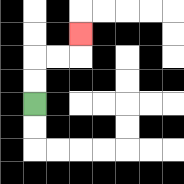{'start': '[1, 4]', 'end': '[3, 1]', 'path_directions': 'U,U,R,R,U', 'path_coordinates': '[[1, 4], [1, 3], [1, 2], [2, 2], [3, 2], [3, 1]]'}